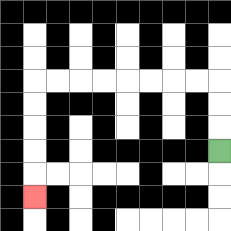{'start': '[9, 6]', 'end': '[1, 8]', 'path_directions': 'U,U,U,L,L,L,L,L,L,L,L,D,D,D,D,D', 'path_coordinates': '[[9, 6], [9, 5], [9, 4], [9, 3], [8, 3], [7, 3], [6, 3], [5, 3], [4, 3], [3, 3], [2, 3], [1, 3], [1, 4], [1, 5], [1, 6], [1, 7], [1, 8]]'}